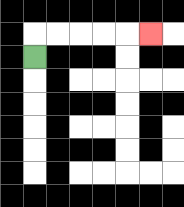{'start': '[1, 2]', 'end': '[6, 1]', 'path_directions': 'U,R,R,R,R,R', 'path_coordinates': '[[1, 2], [1, 1], [2, 1], [3, 1], [4, 1], [5, 1], [6, 1]]'}